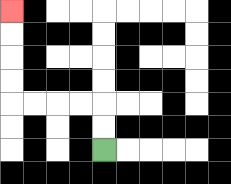{'start': '[4, 6]', 'end': '[0, 0]', 'path_directions': 'U,U,L,L,L,L,U,U,U,U', 'path_coordinates': '[[4, 6], [4, 5], [4, 4], [3, 4], [2, 4], [1, 4], [0, 4], [0, 3], [0, 2], [0, 1], [0, 0]]'}